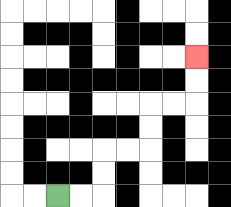{'start': '[2, 8]', 'end': '[8, 2]', 'path_directions': 'R,R,U,U,R,R,U,U,R,R,U,U', 'path_coordinates': '[[2, 8], [3, 8], [4, 8], [4, 7], [4, 6], [5, 6], [6, 6], [6, 5], [6, 4], [7, 4], [8, 4], [8, 3], [8, 2]]'}